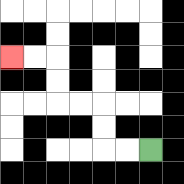{'start': '[6, 6]', 'end': '[0, 2]', 'path_directions': 'L,L,U,U,L,L,U,U,L,L', 'path_coordinates': '[[6, 6], [5, 6], [4, 6], [4, 5], [4, 4], [3, 4], [2, 4], [2, 3], [2, 2], [1, 2], [0, 2]]'}